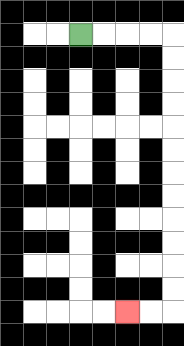{'start': '[3, 1]', 'end': '[5, 13]', 'path_directions': 'R,R,R,R,D,D,D,D,D,D,D,D,D,D,D,D,L,L', 'path_coordinates': '[[3, 1], [4, 1], [5, 1], [6, 1], [7, 1], [7, 2], [7, 3], [7, 4], [7, 5], [7, 6], [7, 7], [7, 8], [7, 9], [7, 10], [7, 11], [7, 12], [7, 13], [6, 13], [5, 13]]'}